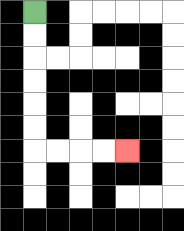{'start': '[1, 0]', 'end': '[5, 6]', 'path_directions': 'D,D,D,D,D,D,R,R,R,R', 'path_coordinates': '[[1, 0], [1, 1], [1, 2], [1, 3], [1, 4], [1, 5], [1, 6], [2, 6], [3, 6], [4, 6], [5, 6]]'}